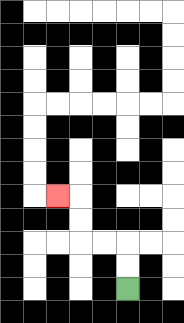{'start': '[5, 12]', 'end': '[2, 8]', 'path_directions': 'U,U,L,L,U,U,L', 'path_coordinates': '[[5, 12], [5, 11], [5, 10], [4, 10], [3, 10], [3, 9], [3, 8], [2, 8]]'}